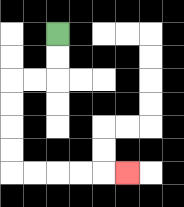{'start': '[2, 1]', 'end': '[5, 7]', 'path_directions': 'D,D,L,L,D,D,D,D,R,R,R,R,R', 'path_coordinates': '[[2, 1], [2, 2], [2, 3], [1, 3], [0, 3], [0, 4], [0, 5], [0, 6], [0, 7], [1, 7], [2, 7], [3, 7], [4, 7], [5, 7]]'}